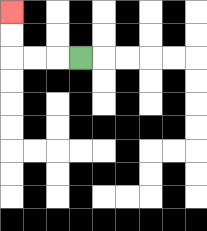{'start': '[3, 2]', 'end': '[0, 0]', 'path_directions': 'L,L,L,U,U', 'path_coordinates': '[[3, 2], [2, 2], [1, 2], [0, 2], [0, 1], [0, 0]]'}